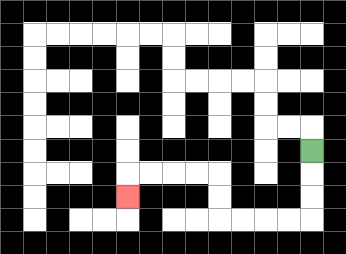{'start': '[13, 6]', 'end': '[5, 8]', 'path_directions': 'D,D,D,L,L,L,L,U,U,L,L,L,L,D', 'path_coordinates': '[[13, 6], [13, 7], [13, 8], [13, 9], [12, 9], [11, 9], [10, 9], [9, 9], [9, 8], [9, 7], [8, 7], [7, 7], [6, 7], [5, 7], [5, 8]]'}